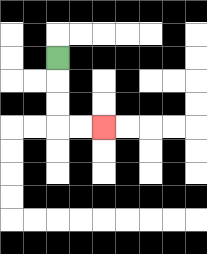{'start': '[2, 2]', 'end': '[4, 5]', 'path_directions': 'D,D,D,R,R', 'path_coordinates': '[[2, 2], [2, 3], [2, 4], [2, 5], [3, 5], [4, 5]]'}